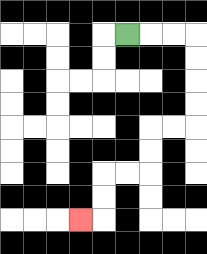{'start': '[5, 1]', 'end': '[3, 9]', 'path_directions': 'R,R,R,D,D,D,D,L,L,D,D,L,L,D,D,L', 'path_coordinates': '[[5, 1], [6, 1], [7, 1], [8, 1], [8, 2], [8, 3], [8, 4], [8, 5], [7, 5], [6, 5], [6, 6], [6, 7], [5, 7], [4, 7], [4, 8], [4, 9], [3, 9]]'}